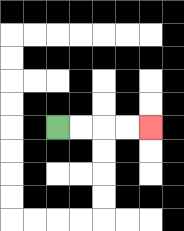{'start': '[2, 5]', 'end': '[6, 5]', 'path_directions': 'R,R,R,R', 'path_coordinates': '[[2, 5], [3, 5], [4, 5], [5, 5], [6, 5]]'}